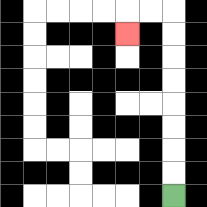{'start': '[7, 8]', 'end': '[5, 1]', 'path_directions': 'U,U,U,U,U,U,U,U,L,L,D', 'path_coordinates': '[[7, 8], [7, 7], [7, 6], [7, 5], [7, 4], [7, 3], [7, 2], [7, 1], [7, 0], [6, 0], [5, 0], [5, 1]]'}